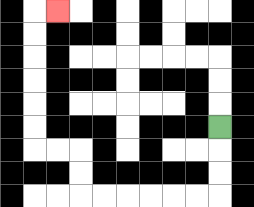{'start': '[9, 5]', 'end': '[2, 0]', 'path_directions': 'D,D,D,L,L,L,L,L,L,U,U,L,L,U,U,U,U,U,U,R', 'path_coordinates': '[[9, 5], [9, 6], [9, 7], [9, 8], [8, 8], [7, 8], [6, 8], [5, 8], [4, 8], [3, 8], [3, 7], [3, 6], [2, 6], [1, 6], [1, 5], [1, 4], [1, 3], [1, 2], [1, 1], [1, 0], [2, 0]]'}